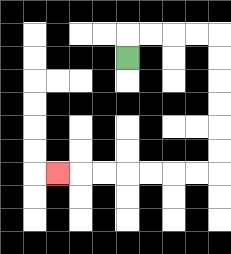{'start': '[5, 2]', 'end': '[2, 7]', 'path_directions': 'U,R,R,R,R,D,D,D,D,D,D,L,L,L,L,L,L,L', 'path_coordinates': '[[5, 2], [5, 1], [6, 1], [7, 1], [8, 1], [9, 1], [9, 2], [9, 3], [9, 4], [9, 5], [9, 6], [9, 7], [8, 7], [7, 7], [6, 7], [5, 7], [4, 7], [3, 7], [2, 7]]'}